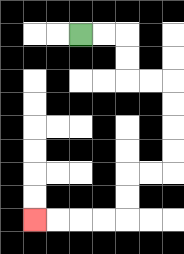{'start': '[3, 1]', 'end': '[1, 9]', 'path_directions': 'R,R,D,D,R,R,D,D,D,D,L,L,D,D,L,L,L,L', 'path_coordinates': '[[3, 1], [4, 1], [5, 1], [5, 2], [5, 3], [6, 3], [7, 3], [7, 4], [7, 5], [7, 6], [7, 7], [6, 7], [5, 7], [5, 8], [5, 9], [4, 9], [3, 9], [2, 9], [1, 9]]'}